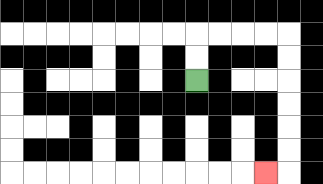{'start': '[8, 3]', 'end': '[11, 7]', 'path_directions': 'U,U,R,R,R,R,D,D,D,D,D,D,L', 'path_coordinates': '[[8, 3], [8, 2], [8, 1], [9, 1], [10, 1], [11, 1], [12, 1], [12, 2], [12, 3], [12, 4], [12, 5], [12, 6], [12, 7], [11, 7]]'}